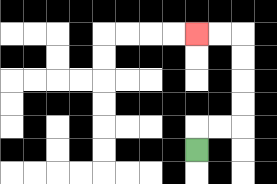{'start': '[8, 6]', 'end': '[8, 1]', 'path_directions': 'U,R,R,U,U,U,U,L,L', 'path_coordinates': '[[8, 6], [8, 5], [9, 5], [10, 5], [10, 4], [10, 3], [10, 2], [10, 1], [9, 1], [8, 1]]'}